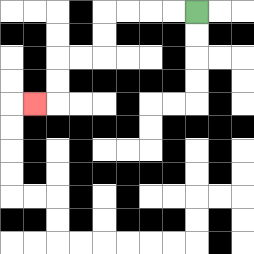{'start': '[8, 0]', 'end': '[1, 4]', 'path_directions': 'L,L,L,L,D,D,L,L,D,D,L', 'path_coordinates': '[[8, 0], [7, 0], [6, 0], [5, 0], [4, 0], [4, 1], [4, 2], [3, 2], [2, 2], [2, 3], [2, 4], [1, 4]]'}